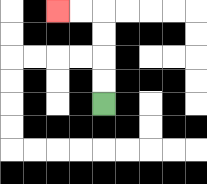{'start': '[4, 4]', 'end': '[2, 0]', 'path_directions': 'U,U,U,U,L,L', 'path_coordinates': '[[4, 4], [4, 3], [4, 2], [4, 1], [4, 0], [3, 0], [2, 0]]'}